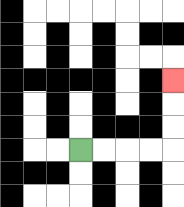{'start': '[3, 6]', 'end': '[7, 3]', 'path_directions': 'R,R,R,R,U,U,U', 'path_coordinates': '[[3, 6], [4, 6], [5, 6], [6, 6], [7, 6], [7, 5], [7, 4], [7, 3]]'}